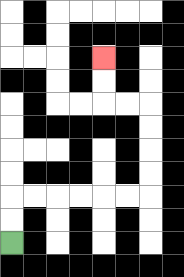{'start': '[0, 10]', 'end': '[4, 2]', 'path_directions': 'U,U,R,R,R,R,R,R,U,U,U,U,L,L,U,U', 'path_coordinates': '[[0, 10], [0, 9], [0, 8], [1, 8], [2, 8], [3, 8], [4, 8], [5, 8], [6, 8], [6, 7], [6, 6], [6, 5], [6, 4], [5, 4], [4, 4], [4, 3], [4, 2]]'}